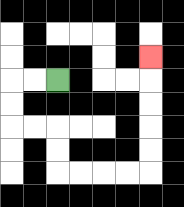{'start': '[2, 3]', 'end': '[6, 2]', 'path_directions': 'L,L,D,D,R,R,D,D,R,R,R,R,U,U,U,U,U', 'path_coordinates': '[[2, 3], [1, 3], [0, 3], [0, 4], [0, 5], [1, 5], [2, 5], [2, 6], [2, 7], [3, 7], [4, 7], [5, 7], [6, 7], [6, 6], [6, 5], [6, 4], [6, 3], [6, 2]]'}